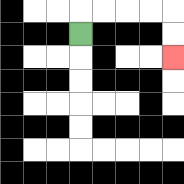{'start': '[3, 1]', 'end': '[7, 2]', 'path_directions': 'U,R,R,R,R,D,D', 'path_coordinates': '[[3, 1], [3, 0], [4, 0], [5, 0], [6, 0], [7, 0], [7, 1], [7, 2]]'}